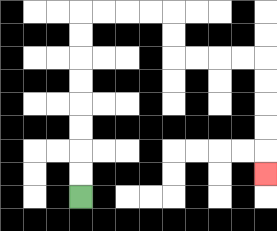{'start': '[3, 8]', 'end': '[11, 7]', 'path_directions': 'U,U,U,U,U,U,U,U,R,R,R,R,D,D,R,R,R,R,D,D,D,D,D', 'path_coordinates': '[[3, 8], [3, 7], [3, 6], [3, 5], [3, 4], [3, 3], [3, 2], [3, 1], [3, 0], [4, 0], [5, 0], [6, 0], [7, 0], [7, 1], [7, 2], [8, 2], [9, 2], [10, 2], [11, 2], [11, 3], [11, 4], [11, 5], [11, 6], [11, 7]]'}